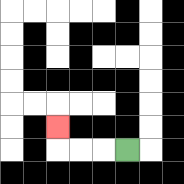{'start': '[5, 6]', 'end': '[2, 5]', 'path_directions': 'L,L,L,U', 'path_coordinates': '[[5, 6], [4, 6], [3, 6], [2, 6], [2, 5]]'}